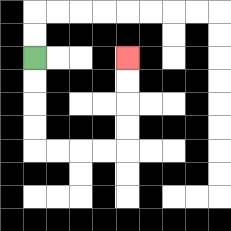{'start': '[1, 2]', 'end': '[5, 2]', 'path_directions': 'D,D,D,D,R,R,R,R,U,U,U,U', 'path_coordinates': '[[1, 2], [1, 3], [1, 4], [1, 5], [1, 6], [2, 6], [3, 6], [4, 6], [5, 6], [5, 5], [5, 4], [5, 3], [5, 2]]'}